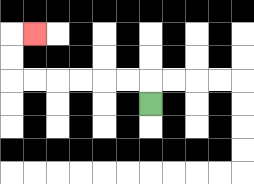{'start': '[6, 4]', 'end': '[1, 1]', 'path_directions': 'U,L,L,L,L,L,L,U,U,R', 'path_coordinates': '[[6, 4], [6, 3], [5, 3], [4, 3], [3, 3], [2, 3], [1, 3], [0, 3], [0, 2], [0, 1], [1, 1]]'}